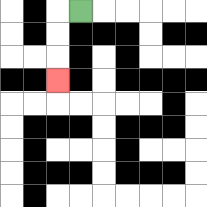{'start': '[3, 0]', 'end': '[2, 3]', 'path_directions': 'L,D,D,D', 'path_coordinates': '[[3, 0], [2, 0], [2, 1], [2, 2], [2, 3]]'}